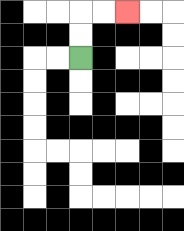{'start': '[3, 2]', 'end': '[5, 0]', 'path_directions': 'U,U,R,R', 'path_coordinates': '[[3, 2], [3, 1], [3, 0], [4, 0], [5, 0]]'}